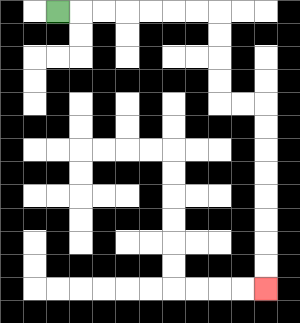{'start': '[2, 0]', 'end': '[11, 12]', 'path_directions': 'R,R,R,R,R,R,R,D,D,D,D,R,R,D,D,D,D,D,D,D,D', 'path_coordinates': '[[2, 0], [3, 0], [4, 0], [5, 0], [6, 0], [7, 0], [8, 0], [9, 0], [9, 1], [9, 2], [9, 3], [9, 4], [10, 4], [11, 4], [11, 5], [11, 6], [11, 7], [11, 8], [11, 9], [11, 10], [11, 11], [11, 12]]'}